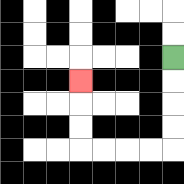{'start': '[7, 2]', 'end': '[3, 3]', 'path_directions': 'D,D,D,D,L,L,L,L,U,U,U', 'path_coordinates': '[[7, 2], [7, 3], [7, 4], [7, 5], [7, 6], [6, 6], [5, 6], [4, 6], [3, 6], [3, 5], [3, 4], [3, 3]]'}